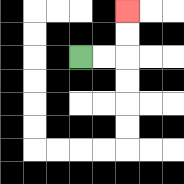{'start': '[3, 2]', 'end': '[5, 0]', 'path_directions': 'R,R,U,U', 'path_coordinates': '[[3, 2], [4, 2], [5, 2], [5, 1], [5, 0]]'}